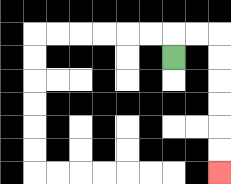{'start': '[7, 2]', 'end': '[9, 7]', 'path_directions': 'U,R,R,D,D,D,D,D,D', 'path_coordinates': '[[7, 2], [7, 1], [8, 1], [9, 1], [9, 2], [9, 3], [9, 4], [9, 5], [9, 6], [9, 7]]'}